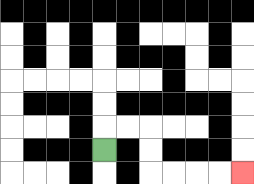{'start': '[4, 6]', 'end': '[10, 7]', 'path_directions': 'U,R,R,D,D,R,R,R,R', 'path_coordinates': '[[4, 6], [4, 5], [5, 5], [6, 5], [6, 6], [6, 7], [7, 7], [8, 7], [9, 7], [10, 7]]'}